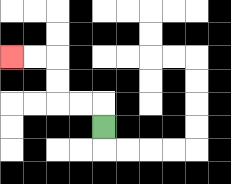{'start': '[4, 5]', 'end': '[0, 2]', 'path_directions': 'U,L,L,U,U,L,L', 'path_coordinates': '[[4, 5], [4, 4], [3, 4], [2, 4], [2, 3], [2, 2], [1, 2], [0, 2]]'}